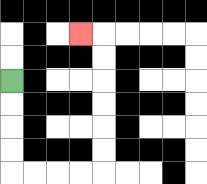{'start': '[0, 3]', 'end': '[3, 1]', 'path_directions': 'D,D,D,D,R,R,R,R,U,U,U,U,U,U,L', 'path_coordinates': '[[0, 3], [0, 4], [0, 5], [0, 6], [0, 7], [1, 7], [2, 7], [3, 7], [4, 7], [4, 6], [4, 5], [4, 4], [4, 3], [4, 2], [4, 1], [3, 1]]'}